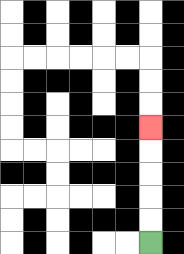{'start': '[6, 10]', 'end': '[6, 5]', 'path_directions': 'U,U,U,U,U', 'path_coordinates': '[[6, 10], [6, 9], [6, 8], [6, 7], [6, 6], [6, 5]]'}